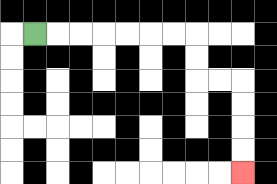{'start': '[1, 1]', 'end': '[10, 7]', 'path_directions': 'R,R,R,R,R,R,R,D,D,R,R,D,D,D,D', 'path_coordinates': '[[1, 1], [2, 1], [3, 1], [4, 1], [5, 1], [6, 1], [7, 1], [8, 1], [8, 2], [8, 3], [9, 3], [10, 3], [10, 4], [10, 5], [10, 6], [10, 7]]'}